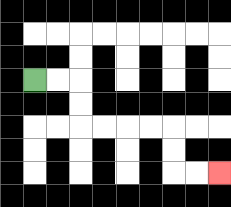{'start': '[1, 3]', 'end': '[9, 7]', 'path_directions': 'R,R,D,D,R,R,R,R,D,D,R,R', 'path_coordinates': '[[1, 3], [2, 3], [3, 3], [3, 4], [3, 5], [4, 5], [5, 5], [6, 5], [7, 5], [7, 6], [7, 7], [8, 7], [9, 7]]'}